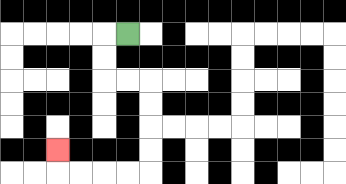{'start': '[5, 1]', 'end': '[2, 6]', 'path_directions': 'L,D,D,R,R,D,D,D,D,L,L,L,L,U', 'path_coordinates': '[[5, 1], [4, 1], [4, 2], [4, 3], [5, 3], [6, 3], [6, 4], [6, 5], [6, 6], [6, 7], [5, 7], [4, 7], [3, 7], [2, 7], [2, 6]]'}